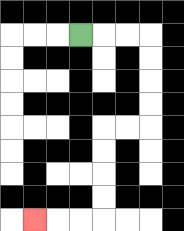{'start': '[3, 1]', 'end': '[1, 9]', 'path_directions': 'R,R,R,D,D,D,D,L,L,D,D,D,D,L,L,L', 'path_coordinates': '[[3, 1], [4, 1], [5, 1], [6, 1], [6, 2], [6, 3], [6, 4], [6, 5], [5, 5], [4, 5], [4, 6], [4, 7], [4, 8], [4, 9], [3, 9], [2, 9], [1, 9]]'}